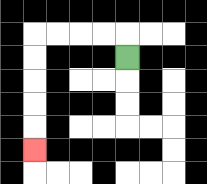{'start': '[5, 2]', 'end': '[1, 6]', 'path_directions': 'U,L,L,L,L,D,D,D,D,D', 'path_coordinates': '[[5, 2], [5, 1], [4, 1], [3, 1], [2, 1], [1, 1], [1, 2], [1, 3], [1, 4], [1, 5], [1, 6]]'}